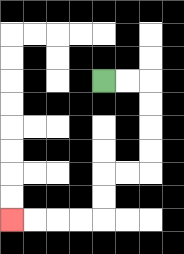{'start': '[4, 3]', 'end': '[0, 9]', 'path_directions': 'R,R,D,D,D,D,L,L,D,D,L,L,L,L', 'path_coordinates': '[[4, 3], [5, 3], [6, 3], [6, 4], [6, 5], [6, 6], [6, 7], [5, 7], [4, 7], [4, 8], [4, 9], [3, 9], [2, 9], [1, 9], [0, 9]]'}